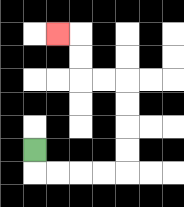{'start': '[1, 6]', 'end': '[2, 1]', 'path_directions': 'D,R,R,R,R,U,U,U,U,L,L,U,U,L', 'path_coordinates': '[[1, 6], [1, 7], [2, 7], [3, 7], [4, 7], [5, 7], [5, 6], [5, 5], [5, 4], [5, 3], [4, 3], [3, 3], [3, 2], [3, 1], [2, 1]]'}